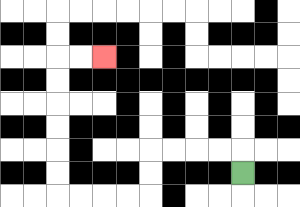{'start': '[10, 7]', 'end': '[4, 2]', 'path_directions': 'U,L,L,L,L,D,D,L,L,L,L,U,U,U,U,U,U,R,R', 'path_coordinates': '[[10, 7], [10, 6], [9, 6], [8, 6], [7, 6], [6, 6], [6, 7], [6, 8], [5, 8], [4, 8], [3, 8], [2, 8], [2, 7], [2, 6], [2, 5], [2, 4], [2, 3], [2, 2], [3, 2], [4, 2]]'}